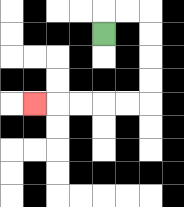{'start': '[4, 1]', 'end': '[1, 4]', 'path_directions': 'U,R,R,D,D,D,D,L,L,L,L,L', 'path_coordinates': '[[4, 1], [4, 0], [5, 0], [6, 0], [6, 1], [6, 2], [6, 3], [6, 4], [5, 4], [4, 4], [3, 4], [2, 4], [1, 4]]'}